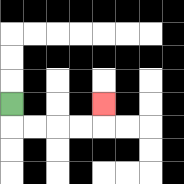{'start': '[0, 4]', 'end': '[4, 4]', 'path_directions': 'D,R,R,R,R,U', 'path_coordinates': '[[0, 4], [0, 5], [1, 5], [2, 5], [3, 5], [4, 5], [4, 4]]'}